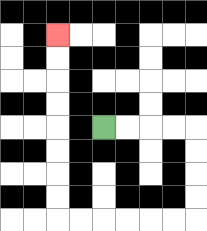{'start': '[4, 5]', 'end': '[2, 1]', 'path_directions': 'R,R,R,R,D,D,D,D,L,L,L,L,L,L,U,U,U,U,U,U,U,U', 'path_coordinates': '[[4, 5], [5, 5], [6, 5], [7, 5], [8, 5], [8, 6], [8, 7], [8, 8], [8, 9], [7, 9], [6, 9], [5, 9], [4, 9], [3, 9], [2, 9], [2, 8], [2, 7], [2, 6], [2, 5], [2, 4], [2, 3], [2, 2], [2, 1]]'}